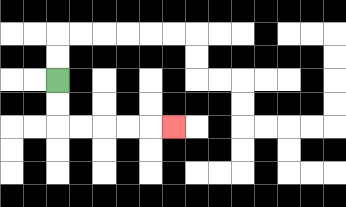{'start': '[2, 3]', 'end': '[7, 5]', 'path_directions': 'D,D,R,R,R,R,R', 'path_coordinates': '[[2, 3], [2, 4], [2, 5], [3, 5], [4, 5], [5, 5], [6, 5], [7, 5]]'}